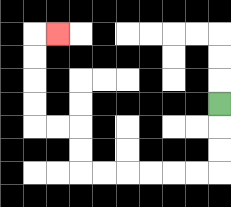{'start': '[9, 4]', 'end': '[2, 1]', 'path_directions': 'D,D,D,L,L,L,L,L,L,U,U,L,L,U,U,U,U,R', 'path_coordinates': '[[9, 4], [9, 5], [9, 6], [9, 7], [8, 7], [7, 7], [6, 7], [5, 7], [4, 7], [3, 7], [3, 6], [3, 5], [2, 5], [1, 5], [1, 4], [1, 3], [1, 2], [1, 1], [2, 1]]'}